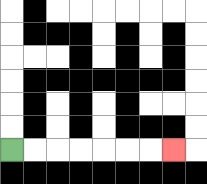{'start': '[0, 6]', 'end': '[7, 6]', 'path_directions': 'R,R,R,R,R,R,R', 'path_coordinates': '[[0, 6], [1, 6], [2, 6], [3, 6], [4, 6], [5, 6], [6, 6], [7, 6]]'}